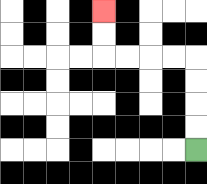{'start': '[8, 6]', 'end': '[4, 0]', 'path_directions': 'U,U,U,U,L,L,L,L,U,U', 'path_coordinates': '[[8, 6], [8, 5], [8, 4], [8, 3], [8, 2], [7, 2], [6, 2], [5, 2], [4, 2], [4, 1], [4, 0]]'}